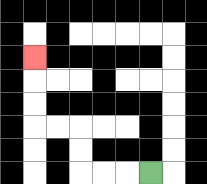{'start': '[6, 7]', 'end': '[1, 2]', 'path_directions': 'L,L,L,U,U,L,L,U,U,U', 'path_coordinates': '[[6, 7], [5, 7], [4, 7], [3, 7], [3, 6], [3, 5], [2, 5], [1, 5], [1, 4], [1, 3], [1, 2]]'}